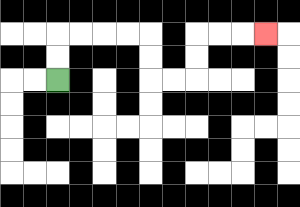{'start': '[2, 3]', 'end': '[11, 1]', 'path_directions': 'U,U,R,R,R,R,D,D,R,R,U,U,R,R,R', 'path_coordinates': '[[2, 3], [2, 2], [2, 1], [3, 1], [4, 1], [5, 1], [6, 1], [6, 2], [6, 3], [7, 3], [8, 3], [8, 2], [8, 1], [9, 1], [10, 1], [11, 1]]'}